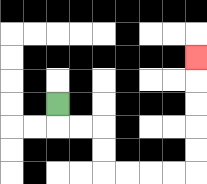{'start': '[2, 4]', 'end': '[8, 2]', 'path_directions': 'D,R,R,D,D,R,R,R,R,U,U,U,U,U', 'path_coordinates': '[[2, 4], [2, 5], [3, 5], [4, 5], [4, 6], [4, 7], [5, 7], [6, 7], [7, 7], [8, 7], [8, 6], [8, 5], [8, 4], [8, 3], [8, 2]]'}